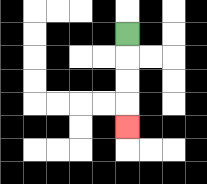{'start': '[5, 1]', 'end': '[5, 5]', 'path_directions': 'D,D,D,D', 'path_coordinates': '[[5, 1], [5, 2], [5, 3], [5, 4], [5, 5]]'}